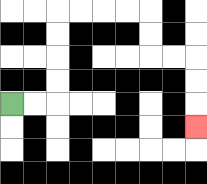{'start': '[0, 4]', 'end': '[8, 5]', 'path_directions': 'R,R,U,U,U,U,R,R,R,R,D,D,R,R,D,D,D', 'path_coordinates': '[[0, 4], [1, 4], [2, 4], [2, 3], [2, 2], [2, 1], [2, 0], [3, 0], [4, 0], [5, 0], [6, 0], [6, 1], [6, 2], [7, 2], [8, 2], [8, 3], [8, 4], [8, 5]]'}